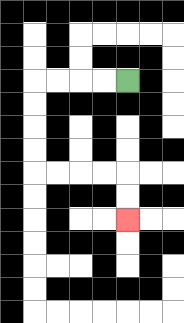{'start': '[5, 3]', 'end': '[5, 9]', 'path_directions': 'L,L,L,L,D,D,D,D,R,R,R,R,D,D', 'path_coordinates': '[[5, 3], [4, 3], [3, 3], [2, 3], [1, 3], [1, 4], [1, 5], [1, 6], [1, 7], [2, 7], [3, 7], [4, 7], [5, 7], [5, 8], [5, 9]]'}